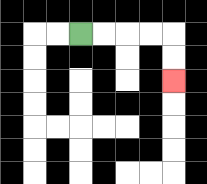{'start': '[3, 1]', 'end': '[7, 3]', 'path_directions': 'R,R,R,R,D,D', 'path_coordinates': '[[3, 1], [4, 1], [5, 1], [6, 1], [7, 1], [7, 2], [7, 3]]'}